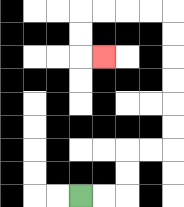{'start': '[3, 8]', 'end': '[4, 2]', 'path_directions': 'R,R,U,U,R,R,U,U,U,U,U,U,L,L,L,L,D,D,R', 'path_coordinates': '[[3, 8], [4, 8], [5, 8], [5, 7], [5, 6], [6, 6], [7, 6], [7, 5], [7, 4], [7, 3], [7, 2], [7, 1], [7, 0], [6, 0], [5, 0], [4, 0], [3, 0], [3, 1], [3, 2], [4, 2]]'}